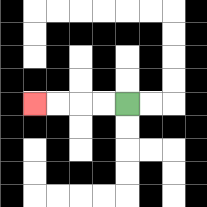{'start': '[5, 4]', 'end': '[1, 4]', 'path_directions': 'L,L,L,L', 'path_coordinates': '[[5, 4], [4, 4], [3, 4], [2, 4], [1, 4]]'}